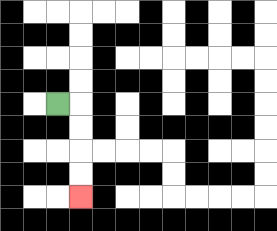{'start': '[2, 4]', 'end': '[3, 8]', 'path_directions': 'R,D,D,D,D', 'path_coordinates': '[[2, 4], [3, 4], [3, 5], [3, 6], [3, 7], [3, 8]]'}